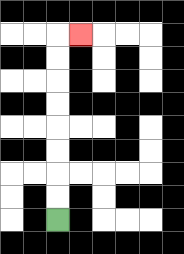{'start': '[2, 9]', 'end': '[3, 1]', 'path_directions': 'U,U,U,U,U,U,U,U,R', 'path_coordinates': '[[2, 9], [2, 8], [2, 7], [2, 6], [2, 5], [2, 4], [2, 3], [2, 2], [2, 1], [3, 1]]'}